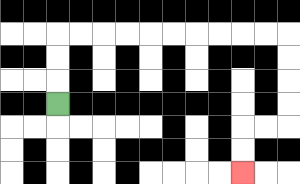{'start': '[2, 4]', 'end': '[10, 7]', 'path_directions': 'U,U,U,R,R,R,R,R,R,R,R,R,R,D,D,D,D,L,L,D,D', 'path_coordinates': '[[2, 4], [2, 3], [2, 2], [2, 1], [3, 1], [4, 1], [5, 1], [6, 1], [7, 1], [8, 1], [9, 1], [10, 1], [11, 1], [12, 1], [12, 2], [12, 3], [12, 4], [12, 5], [11, 5], [10, 5], [10, 6], [10, 7]]'}